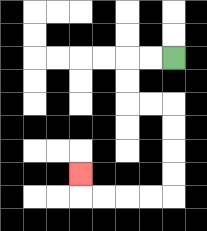{'start': '[7, 2]', 'end': '[3, 7]', 'path_directions': 'L,L,D,D,R,R,D,D,D,D,L,L,L,L,U', 'path_coordinates': '[[7, 2], [6, 2], [5, 2], [5, 3], [5, 4], [6, 4], [7, 4], [7, 5], [7, 6], [7, 7], [7, 8], [6, 8], [5, 8], [4, 8], [3, 8], [3, 7]]'}